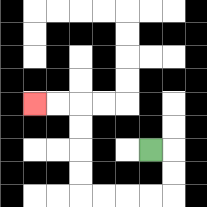{'start': '[6, 6]', 'end': '[1, 4]', 'path_directions': 'R,D,D,L,L,L,L,U,U,U,U,L,L', 'path_coordinates': '[[6, 6], [7, 6], [7, 7], [7, 8], [6, 8], [5, 8], [4, 8], [3, 8], [3, 7], [3, 6], [3, 5], [3, 4], [2, 4], [1, 4]]'}